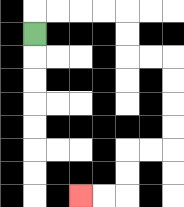{'start': '[1, 1]', 'end': '[3, 8]', 'path_directions': 'U,R,R,R,R,D,D,R,R,D,D,D,D,L,L,D,D,L,L', 'path_coordinates': '[[1, 1], [1, 0], [2, 0], [3, 0], [4, 0], [5, 0], [5, 1], [5, 2], [6, 2], [7, 2], [7, 3], [7, 4], [7, 5], [7, 6], [6, 6], [5, 6], [5, 7], [5, 8], [4, 8], [3, 8]]'}